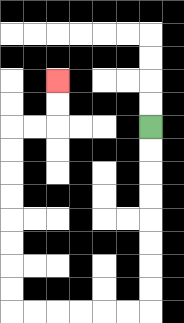{'start': '[6, 5]', 'end': '[2, 3]', 'path_directions': 'D,D,D,D,D,D,D,D,L,L,L,L,L,L,U,U,U,U,U,U,U,U,R,R,U,U', 'path_coordinates': '[[6, 5], [6, 6], [6, 7], [6, 8], [6, 9], [6, 10], [6, 11], [6, 12], [6, 13], [5, 13], [4, 13], [3, 13], [2, 13], [1, 13], [0, 13], [0, 12], [0, 11], [0, 10], [0, 9], [0, 8], [0, 7], [0, 6], [0, 5], [1, 5], [2, 5], [2, 4], [2, 3]]'}